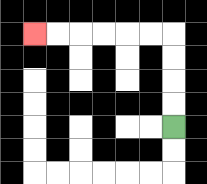{'start': '[7, 5]', 'end': '[1, 1]', 'path_directions': 'U,U,U,U,L,L,L,L,L,L', 'path_coordinates': '[[7, 5], [7, 4], [7, 3], [7, 2], [7, 1], [6, 1], [5, 1], [4, 1], [3, 1], [2, 1], [1, 1]]'}